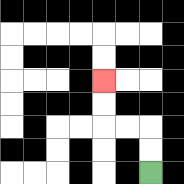{'start': '[6, 7]', 'end': '[4, 3]', 'path_directions': 'U,U,L,L,U,U', 'path_coordinates': '[[6, 7], [6, 6], [6, 5], [5, 5], [4, 5], [4, 4], [4, 3]]'}